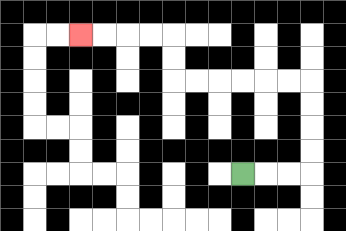{'start': '[10, 7]', 'end': '[3, 1]', 'path_directions': 'R,R,R,U,U,U,U,L,L,L,L,L,L,U,U,L,L,L,L', 'path_coordinates': '[[10, 7], [11, 7], [12, 7], [13, 7], [13, 6], [13, 5], [13, 4], [13, 3], [12, 3], [11, 3], [10, 3], [9, 3], [8, 3], [7, 3], [7, 2], [7, 1], [6, 1], [5, 1], [4, 1], [3, 1]]'}